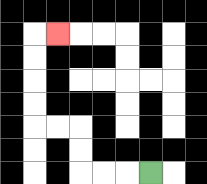{'start': '[6, 7]', 'end': '[2, 1]', 'path_directions': 'L,L,L,U,U,L,L,U,U,U,U,R', 'path_coordinates': '[[6, 7], [5, 7], [4, 7], [3, 7], [3, 6], [3, 5], [2, 5], [1, 5], [1, 4], [1, 3], [1, 2], [1, 1], [2, 1]]'}